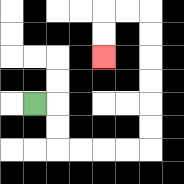{'start': '[1, 4]', 'end': '[4, 2]', 'path_directions': 'R,D,D,R,R,R,R,U,U,U,U,U,U,L,L,D,D', 'path_coordinates': '[[1, 4], [2, 4], [2, 5], [2, 6], [3, 6], [4, 6], [5, 6], [6, 6], [6, 5], [6, 4], [6, 3], [6, 2], [6, 1], [6, 0], [5, 0], [4, 0], [4, 1], [4, 2]]'}